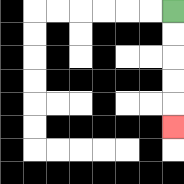{'start': '[7, 0]', 'end': '[7, 5]', 'path_directions': 'D,D,D,D,D', 'path_coordinates': '[[7, 0], [7, 1], [7, 2], [7, 3], [7, 4], [7, 5]]'}